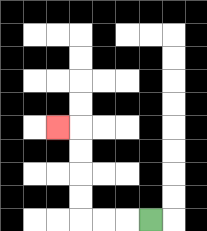{'start': '[6, 9]', 'end': '[2, 5]', 'path_directions': 'L,L,L,U,U,U,U,L', 'path_coordinates': '[[6, 9], [5, 9], [4, 9], [3, 9], [3, 8], [3, 7], [3, 6], [3, 5], [2, 5]]'}